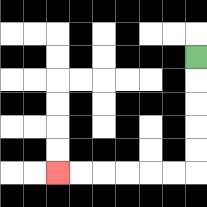{'start': '[8, 2]', 'end': '[2, 7]', 'path_directions': 'D,D,D,D,D,L,L,L,L,L,L', 'path_coordinates': '[[8, 2], [8, 3], [8, 4], [8, 5], [8, 6], [8, 7], [7, 7], [6, 7], [5, 7], [4, 7], [3, 7], [2, 7]]'}